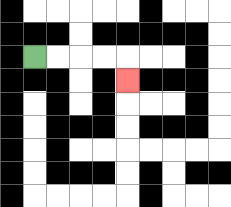{'start': '[1, 2]', 'end': '[5, 3]', 'path_directions': 'R,R,R,R,D', 'path_coordinates': '[[1, 2], [2, 2], [3, 2], [4, 2], [5, 2], [5, 3]]'}